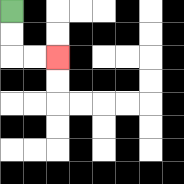{'start': '[0, 0]', 'end': '[2, 2]', 'path_directions': 'D,D,R,R', 'path_coordinates': '[[0, 0], [0, 1], [0, 2], [1, 2], [2, 2]]'}